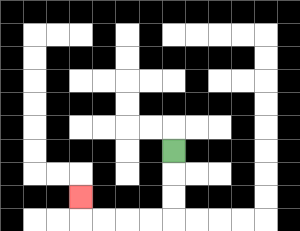{'start': '[7, 6]', 'end': '[3, 8]', 'path_directions': 'D,D,D,L,L,L,L,U', 'path_coordinates': '[[7, 6], [7, 7], [7, 8], [7, 9], [6, 9], [5, 9], [4, 9], [3, 9], [3, 8]]'}